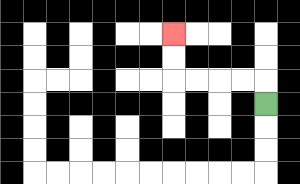{'start': '[11, 4]', 'end': '[7, 1]', 'path_directions': 'U,L,L,L,L,U,U', 'path_coordinates': '[[11, 4], [11, 3], [10, 3], [9, 3], [8, 3], [7, 3], [7, 2], [7, 1]]'}